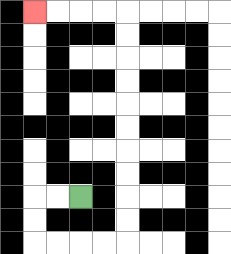{'start': '[3, 8]', 'end': '[1, 0]', 'path_directions': 'L,L,D,D,R,R,R,R,U,U,U,U,U,U,U,U,U,U,L,L,L,L', 'path_coordinates': '[[3, 8], [2, 8], [1, 8], [1, 9], [1, 10], [2, 10], [3, 10], [4, 10], [5, 10], [5, 9], [5, 8], [5, 7], [5, 6], [5, 5], [5, 4], [5, 3], [5, 2], [5, 1], [5, 0], [4, 0], [3, 0], [2, 0], [1, 0]]'}